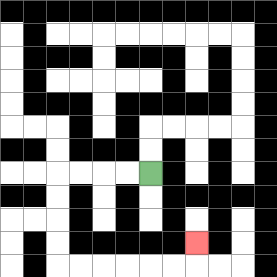{'start': '[6, 7]', 'end': '[8, 10]', 'path_directions': 'L,L,L,L,D,D,D,D,R,R,R,R,R,R,U', 'path_coordinates': '[[6, 7], [5, 7], [4, 7], [3, 7], [2, 7], [2, 8], [2, 9], [2, 10], [2, 11], [3, 11], [4, 11], [5, 11], [6, 11], [7, 11], [8, 11], [8, 10]]'}